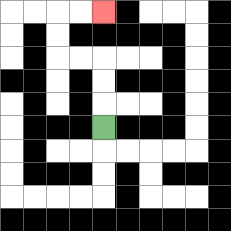{'start': '[4, 5]', 'end': '[4, 0]', 'path_directions': 'U,U,U,L,L,U,U,R,R', 'path_coordinates': '[[4, 5], [4, 4], [4, 3], [4, 2], [3, 2], [2, 2], [2, 1], [2, 0], [3, 0], [4, 0]]'}